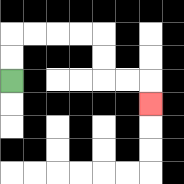{'start': '[0, 3]', 'end': '[6, 4]', 'path_directions': 'U,U,R,R,R,R,D,D,R,R,D', 'path_coordinates': '[[0, 3], [0, 2], [0, 1], [1, 1], [2, 1], [3, 1], [4, 1], [4, 2], [4, 3], [5, 3], [6, 3], [6, 4]]'}